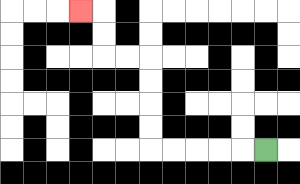{'start': '[11, 6]', 'end': '[3, 0]', 'path_directions': 'L,L,L,L,L,U,U,U,U,L,L,U,U,L', 'path_coordinates': '[[11, 6], [10, 6], [9, 6], [8, 6], [7, 6], [6, 6], [6, 5], [6, 4], [6, 3], [6, 2], [5, 2], [4, 2], [4, 1], [4, 0], [3, 0]]'}